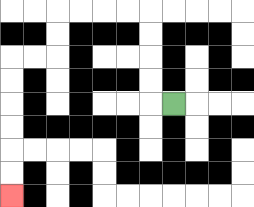{'start': '[7, 4]', 'end': '[0, 8]', 'path_directions': 'L,U,U,U,U,L,L,L,L,D,D,L,L,D,D,D,D,D,D', 'path_coordinates': '[[7, 4], [6, 4], [6, 3], [6, 2], [6, 1], [6, 0], [5, 0], [4, 0], [3, 0], [2, 0], [2, 1], [2, 2], [1, 2], [0, 2], [0, 3], [0, 4], [0, 5], [0, 6], [0, 7], [0, 8]]'}